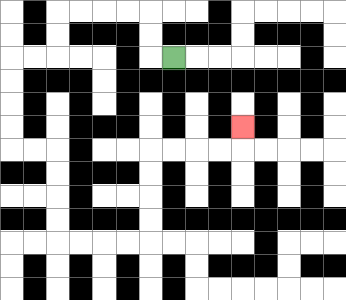{'start': '[7, 2]', 'end': '[10, 5]', 'path_directions': 'L,U,U,L,L,L,L,D,D,L,L,D,D,D,D,R,R,D,D,D,D,R,R,R,R,U,U,U,U,R,R,R,R,U', 'path_coordinates': '[[7, 2], [6, 2], [6, 1], [6, 0], [5, 0], [4, 0], [3, 0], [2, 0], [2, 1], [2, 2], [1, 2], [0, 2], [0, 3], [0, 4], [0, 5], [0, 6], [1, 6], [2, 6], [2, 7], [2, 8], [2, 9], [2, 10], [3, 10], [4, 10], [5, 10], [6, 10], [6, 9], [6, 8], [6, 7], [6, 6], [7, 6], [8, 6], [9, 6], [10, 6], [10, 5]]'}